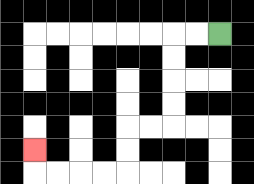{'start': '[9, 1]', 'end': '[1, 6]', 'path_directions': 'L,L,D,D,D,D,L,L,D,D,L,L,L,L,U', 'path_coordinates': '[[9, 1], [8, 1], [7, 1], [7, 2], [7, 3], [7, 4], [7, 5], [6, 5], [5, 5], [5, 6], [5, 7], [4, 7], [3, 7], [2, 7], [1, 7], [1, 6]]'}